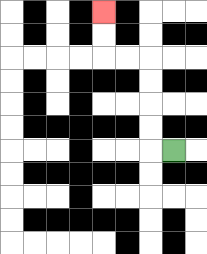{'start': '[7, 6]', 'end': '[4, 0]', 'path_directions': 'L,U,U,U,U,L,L,U,U', 'path_coordinates': '[[7, 6], [6, 6], [6, 5], [6, 4], [6, 3], [6, 2], [5, 2], [4, 2], [4, 1], [4, 0]]'}